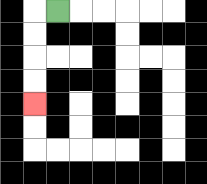{'start': '[2, 0]', 'end': '[1, 4]', 'path_directions': 'L,D,D,D,D', 'path_coordinates': '[[2, 0], [1, 0], [1, 1], [1, 2], [1, 3], [1, 4]]'}